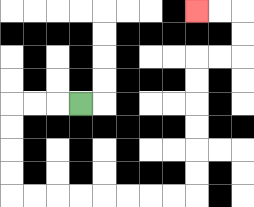{'start': '[3, 4]', 'end': '[8, 0]', 'path_directions': 'L,L,L,D,D,D,D,R,R,R,R,R,R,R,R,U,U,U,U,U,U,R,R,U,U,L,L', 'path_coordinates': '[[3, 4], [2, 4], [1, 4], [0, 4], [0, 5], [0, 6], [0, 7], [0, 8], [1, 8], [2, 8], [3, 8], [4, 8], [5, 8], [6, 8], [7, 8], [8, 8], [8, 7], [8, 6], [8, 5], [8, 4], [8, 3], [8, 2], [9, 2], [10, 2], [10, 1], [10, 0], [9, 0], [8, 0]]'}